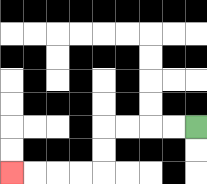{'start': '[8, 5]', 'end': '[0, 7]', 'path_directions': 'L,L,L,L,D,D,L,L,L,L', 'path_coordinates': '[[8, 5], [7, 5], [6, 5], [5, 5], [4, 5], [4, 6], [4, 7], [3, 7], [2, 7], [1, 7], [0, 7]]'}